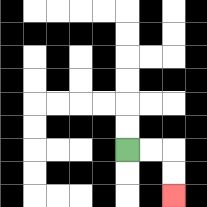{'start': '[5, 6]', 'end': '[7, 8]', 'path_directions': 'R,R,D,D', 'path_coordinates': '[[5, 6], [6, 6], [7, 6], [7, 7], [7, 8]]'}